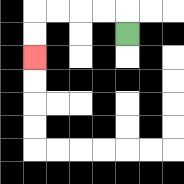{'start': '[5, 1]', 'end': '[1, 2]', 'path_directions': 'U,L,L,L,L,D,D', 'path_coordinates': '[[5, 1], [5, 0], [4, 0], [3, 0], [2, 0], [1, 0], [1, 1], [1, 2]]'}